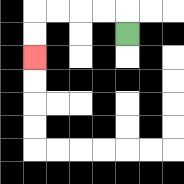{'start': '[5, 1]', 'end': '[1, 2]', 'path_directions': 'U,L,L,L,L,D,D', 'path_coordinates': '[[5, 1], [5, 0], [4, 0], [3, 0], [2, 0], [1, 0], [1, 1], [1, 2]]'}